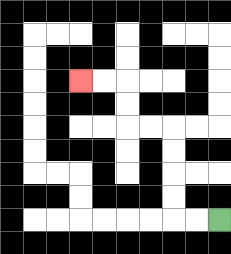{'start': '[9, 9]', 'end': '[3, 3]', 'path_directions': 'L,L,U,U,U,U,L,L,U,U,L,L', 'path_coordinates': '[[9, 9], [8, 9], [7, 9], [7, 8], [7, 7], [7, 6], [7, 5], [6, 5], [5, 5], [5, 4], [5, 3], [4, 3], [3, 3]]'}